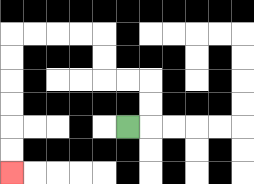{'start': '[5, 5]', 'end': '[0, 7]', 'path_directions': 'R,U,U,L,L,U,U,L,L,L,L,D,D,D,D,D,D', 'path_coordinates': '[[5, 5], [6, 5], [6, 4], [6, 3], [5, 3], [4, 3], [4, 2], [4, 1], [3, 1], [2, 1], [1, 1], [0, 1], [0, 2], [0, 3], [0, 4], [0, 5], [0, 6], [0, 7]]'}